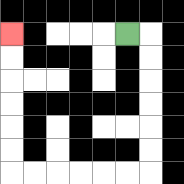{'start': '[5, 1]', 'end': '[0, 1]', 'path_directions': 'R,D,D,D,D,D,D,L,L,L,L,L,L,U,U,U,U,U,U', 'path_coordinates': '[[5, 1], [6, 1], [6, 2], [6, 3], [6, 4], [6, 5], [6, 6], [6, 7], [5, 7], [4, 7], [3, 7], [2, 7], [1, 7], [0, 7], [0, 6], [0, 5], [0, 4], [0, 3], [0, 2], [0, 1]]'}